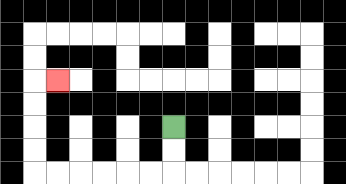{'start': '[7, 5]', 'end': '[2, 3]', 'path_directions': 'D,D,L,L,L,L,L,L,U,U,U,U,R', 'path_coordinates': '[[7, 5], [7, 6], [7, 7], [6, 7], [5, 7], [4, 7], [3, 7], [2, 7], [1, 7], [1, 6], [1, 5], [1, 4], [1, 3], [2, 3]]'}